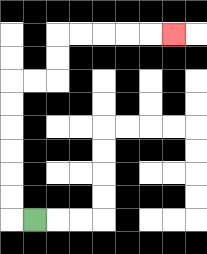{'start': '[1, 9]', 'end': '[7, 1]', 'path_directions': 'L,U,U,U,U,U,U,R,R,U,U,R,R,R,R,R', 'path_coordinates': '[[1, 9], [0, 9], [0, 8], [0, 7], [0, 6], [0, 5], [0, 4], [0, 3], [1, 3], [2, 3], [2, 2], [2, 1], [3, 1], [4, 1], [5, 1], [6, 1], [7, 1]]'}